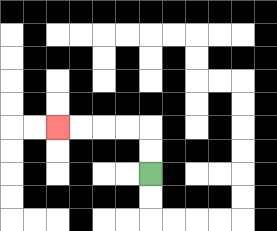{'start': '[6, 7]', 'end': '[2, 5]', 'path_directions': 'U,U,L,L,L,L', 'path_coordinates': '[[6, 7], [6, 6], [6, 5], [5, 5], [4, 5], [3, 5], [2, 5]]'}